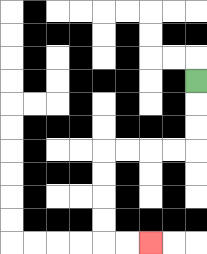{'start': '[8, 3]', 'end': '[6, 10]', 'path_directions': 'D,D,D,L,L,L,L,D,D,D,D,R,R', 'path_coordinates': '[[8, 3], [8, 4], [8, 5], [8, 6], [7, 6], [6, 6], [5, 6], [4, 6], [4, 7], [4, 8], [4, 9], [4, 10], [5, 10], [6, 10]]'}